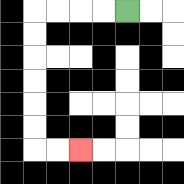{'start': '[5, 0]', 'end': '[3, 6]', 'path_directions': 'L,L,L,L,D,D,D,D,D,D,R,R', 'path_coordinates': '[[5, 0], [4, 0], [3, 0], [2, 0], [1, 0], [1, 1], [1, 2], [1, 3], [1, 4], [1, 5], [1, 6], [2, 6], [3, 6]]'}